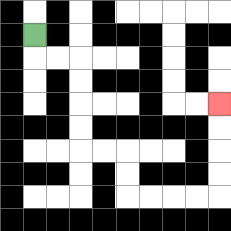{'start': '[1, 1]', 'end': '[9, 4]', 'path_directions': 'D,R,R,D,D,D,D,R,R,D,D,R,R,R,R,U,U,U,U', 'path_coordinates': '[[1, 1], [1, 2], [2, 2], [3, 2], [3, 3], [3, 4], [3, 5], [3, 6], [4, 6], [5, 6], [5, 7], [5, 8], [6, 8], [7, 8], [8, 8], [9, 8], [9, 7], [9, 6], [9, 5], [9, 4]]'}